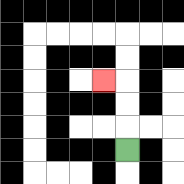{'start': '[5, 6]', 'end': '[4, 3]', 'path_directions': 'U,U,U,L', 'path_coordinates': '[[5, 6], [5, 5], [5, 4], [5, 3], [4, 3]]'}